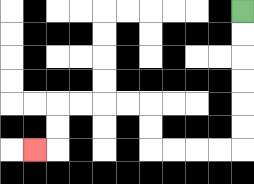{'start': '[10, 0]', 'end': '[1, 6]', 'path_directions': 'D,D,D,D,D,D,L,L,L,L,U,U,L,L,L,L,D,D,L', 'path_coordinates': '[[10, 0], [10, 1], [10, 2], [10, 3], [10, 4], [10, 5], [10, 6], [9, 6], [8, 6], [7, 6], [6, 6], [6, 5], [6, 4], [5, 4], [4, 4], [3, 4], [2, 4], [2, 5], [2, 6], [1, 6]]'}